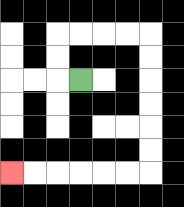{'start': '[3, 3]', 'end': '[0, 7]', 'path_directions': 'L,U,U,R,R,R,R,D,D,D,D,D,D,L,L,L,L,L,L', 'path_coordinates': '[[3, 3], [2, 3], [2, 2], [2, 1], [3, 1], [4, 1], [5, 1], [6, 1], [6, 2], [6, 3], [6, 4], [6, 5], [6, 6], [6, 7], [5, 7], [4, 7], [3, 7], [2, 7], [1, 7], [0, 7]]'}